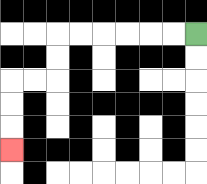{'start': '[8, 1]', 'end': '[0, 6]', 'path_directions': 'L,L,L,L,L,L,D,D,L,L,D,D,D', 'path_coordinates': '[[8, 1], [7, 1], [6, 1], [5, 1], [4, 1], [3, 1], [2, 1], [2, 2], [2, 3], [1, 3], [0, 3], [0, 4], [0, 5], [0, 6]]'}